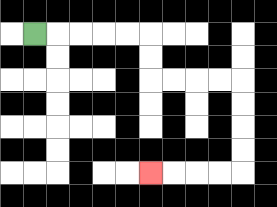{'start': '[1, 1]', 'end': '[6, 7]', 'path_directions': 'R,R,R,R,R,D,D,R,R,R,R,D,D,D,D,L,L,L,L', 'path_coordinates': '[[1, 1], [2, 1], [3, 1], [4, 1], [5, 1], [6, 1], [6, 2], [6, 3], [7, 3], [8, 3], [9, 3], [10, 3], [10, 4], [10, 5], [10, 6], [10, 7], [9, 7], [8, 7], [7, 7], [6, 7]]'}